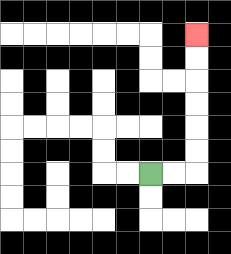{'start': '[6, 7]', 'end': '[8, 1]', 'path_directions': 'R,R,U,U,U,U,U,U', 'path_coordinates': '[[6, 7], [7, 7], [8, 7], [8, 6], [8, 5], [8, 4], [8, 3], [8, 2], [8, 1]]'}